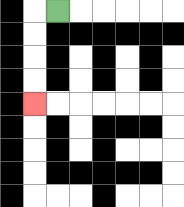{'start': '[2, 0]', 'end': '[1, 4]', 'path_directions': 'L,D,D,D,D', 'path_coordinates': '[[2, 0], [1, 0], [1, 1], [1, 2], [1, 3], [1, 4]]'}